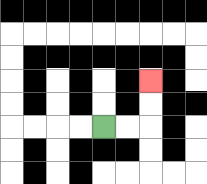{'start': '[4, 5]', 'end': '[6, 3]', 'path_directions': 'R,R,U,U', 'path_coordinates': '[[4, 5], [5, 5], [6, 5], [6, 4], [6, 3]]'}